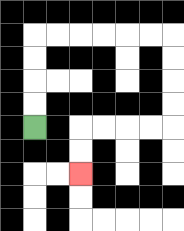{'start': '[1, 5]', 'end': '[3, 7]', 'path_directions': 'U,U,U,U,R,R,R,R,R,R,D,D,D,D,L,L,L,L,D,D', 'path_coordinates': '[[1, 5], [1, 4], [1, 3], [1, 2], [1, 1], [2, 1], [3, 1], [4, 1], [5, 1], [6, 1], [7, 1], [7, 2], [7, 3], [7, 4], [7, 5], [6, 5], [5, 5], [4, 5], [3, 5], [3, 6], [3, 7]]'}